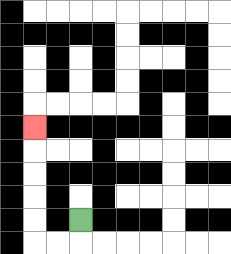{'start': '[3, 9]', 'end': '[1, 5]', 'path_directions': 'D,L,L,U,U,U,U,U', 'path_coordinates': '[[3, 9], [3, 10], [2, 10], [1, 10], [1, 9], [1, 8], [1, 7], [1, 6], [1, 5]]'}